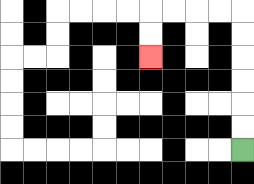{'start': '[10, 6]', 'end': '[6, 2]', 'path_directions': 'U,U,U,U,U,U,L,L,L,L,D,D', 'path_coordinates': '[[10, 6], [10, 5], [10, 4], [10, 3], [10, 2], [10, 1], [10, 0], [9, 0], [8, 0], [7, 0], [6, 0], [6, 1], [6, 2]]'}